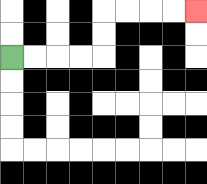{'start': '[0, 2]', 'end': '[8, 0]', 'path_directions': 'R,R,R,R,U,U,R,R,R,R', 'path_coordinates': '[[0, 2], [1, 2], [2, 2], [3, 2], [4, 2], [4, 1], [4, 0], [5, 0], [6, 0], [7, 0], [8, 0]]'}